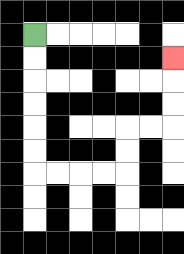{'start': '[1, 1]', 'end': '[7, 2]', 'path_directions': 'D,D,D,D,D,D,R,R,R,R,U,U,R,R,U,U,U', 'path_coordinates': '[[1, 1], [1, 2], [1, 3], [1, 4], [1, 5], [1, 6], [1, 7], [2, 7], [3, 7], [4, 7], [5, 7], [5, 6], [5, 5], [6, 5], [7, 5], [7, 4], [7, 3], [7, 2]]'}